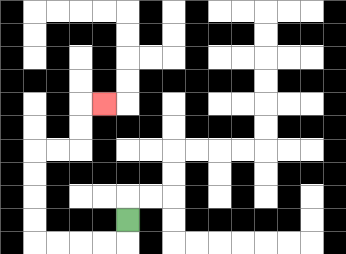{'start': '[5, 9]', 'end': '[4, 4]', 'path_directions': 'D,L,L,L,L,U,U,U,U,R,R,U,U,R', 'path_coordinates': '[[5, 9], [5, 10], [4, 10], [3, 10], [2, 10], [1, 10], [1, 9], [1, 8], [1, 7], [1, 6], [2, 6], [3, 6], [3, 5], [3, 4], [4, 4]]'}